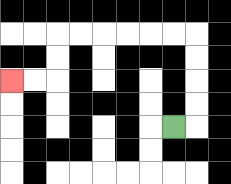{'start': '[7, 5]', 'end': '[0, 3]', 'path_directions': 'R,U,U,U,U,L,L,L,L,L,L,D,D,L,L', 'path_coordinates': '[[7, 5], [8, 5], [8, 4], [8, 3], [8, 2], [8, 1], [7, 1], [6, 1], [5, 1], [4, 1], [3, 1], [2, 1], [2, 2], [2, 3], [1, 3], [0, 3]]'}